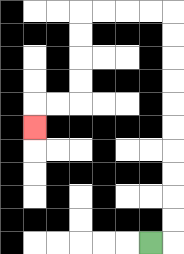{'start': '[6, 10]', 'end': '[1, 5]', 'path_directions': 'R,U,U,U,U,U,U,U,U,U,U,L,L,L,L,D,D,D,D,L,L,D', 'path_coordinates': '[[6, 10], [7, 10], [7, 9], [7, 8], [7, 7], [7, 6], [7, 5], [7, 4], [7, 3], [7, 2], [7, 1], [7, 0], [6, 0], [5, 0], [4, 0], [3, 0], [3, 1], [3, 2], [3, 3], [3, 4], [2, 4], [1, 4], [1, 5]]'}